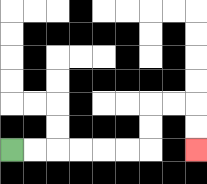{'start': '[0, 6]', 'end': '[8, 6]', 'path_directions': 'R,R,R,R,R,R,U,U,R,R,D,D', 'path_coordinates': '[[0, 6], [1, 6], [2, 6], [3, 6], [4, 6], [5, 6], [6, 6], [6, 5], [6, 4], [7, 4], [8, 4], [8, 5], [8, 6]]'}